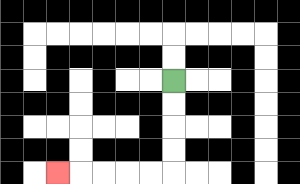{'start': '[7, 3]', 'end': '[2, 7]', 'path_directions': 'D,D,D,D,L,L,L,L,L', 'path_coordinates': '[[7, 3], [7, 4], [7, 5], [7, 6], [7, 7], [6, 7], [5, 7], [4, 7], [3, 7], [2, 7]]'}